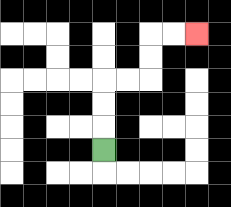{'start': '[4, 6]', 'end': '[8, 1]', 'path_directions': 'U,U,U,R,R,U,U,R,R', 'path_coordinates': '[[4, 6], [4, 5], [4, 4], [4, 3], [5, 3], [6, 3], [6, 2], [6, 1], [7, 1], [8, 1]]'}